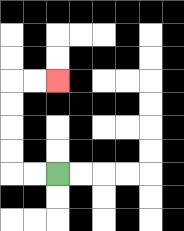{'start': '[2, 7]', 'end': '[2, 3]', 'path_directions': 'L,L,U,U,U,U,R,R', 'path_coordinates': '[[2, 7], [1, 7], [0, 7], [0, 6], [0, 5], [0, 4], [0, 3], [1, 3], [2, 3]]'}